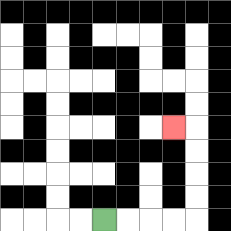{'start': '[4, 9]', 'end': '[7, 5]', 'path_directions': 'R,R,R,R,U,U,U,U,L', 'path_coordinates': '[[4, 9], [5, 9], [6, 9], [7, 9], [8, 9], [8, 8], [8, 7], [8, 6], [8, 5], [7, 5]]'}